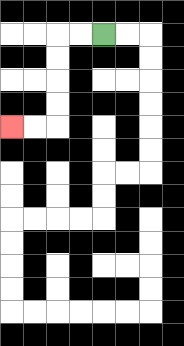{'start': '[4, 1]', 'end': '[0, 5]', 'path_directions': 'L,L,D,D,D,D,L,L', 'path_coordinates': '[[4, 1], [3, 1], [2, 1], [2, 2], [2, 3], [2, 4], [2, 5], [1, 5], [0, 5]]'}